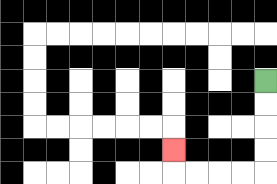{'start': '[11, 3]', 'end': '[7, 6]', 'path_directions': 'D,D,D,D,L,L,L,L,U', 'path_coordinates': '[[11, 3], [11, 4], [11, 5], [11, 6], [11, 7], [10, 7], [9, 7], [8, 7], [7, 7], [7, 6]]'}